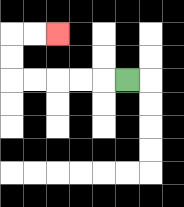{'start': '[5, 3]', 'end': '[2, 1]', 'path_directions': 'L,L,L,L,L,U,U,R,R', 'path_coordinates': '[[5, 3], [4, 3], [3, 3], [2, 3], [1, 3], [0, 3], [0, 2], [0, 1], [1, 1], [2, 1]]'}